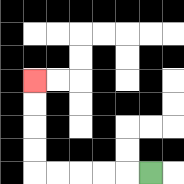{'start': '[6, 7]', 'end': '[1, 3]', 'path_directions': 'L,L,L,L,L,U,U,U,U', 'path_coordinates': '[[6, 7], [5, 7], [4, 7], [3, 7], [2, 7], [1, 7], [1, 6], [1, 5], [1, 4], [1, 3]]'}